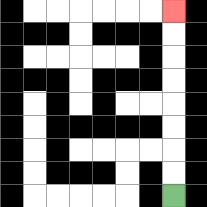{'start': '[7, 8]', 'end': '[7, 0]', 'path_directions': 'U,U,U,U,U,U,U,U', 'path_coordinates': '[[7, 8], [7, 7], [7, 6], [7, 5], [7, 4], [7, 3], [7, 2], [7, 1], [7, 0]]'}